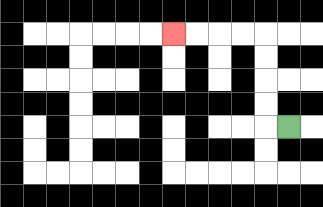{'start': '[12, 5]', 'end': '[7, 1]', 'path_directions': 'L,U,U,U,U,L,L,L,L', 'path_coordinates': '[[12, 5], [11, 5], [11, 4], [11, 3], [11, 2], [11, 1], [10, 1], [9, 1], [8, 1], [7, 1]]'}